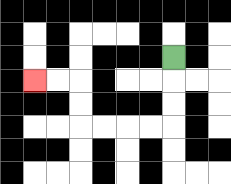{'start': '[7, 2]', 'end': '[1, 3]', 'path_directions': 'D,D,D,L,L,L,L,U,U,L,L', 'path_coordinates': '[[7, 2], [7, 3], [7, 4], [7, 5], [6, 5], [5, 5], [4, 5], [3, 5], [3, 4], [3, 3], [2, 3], [1, 3]]'}